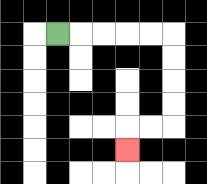{'start': '[2, 1]', 'end': '[5, 6]', 'path_directions': 'R,R,R,R,R,D,D,D,D,L,L,D', 'path_coordinates': '[[2, 1], [3, 1], [4, 1], [5, 1], [6, 1], [7, 1], [7, 2], [7, 3], [7, 4], [7, 5], [6, 5], [5, 5], [5, 6]]'}